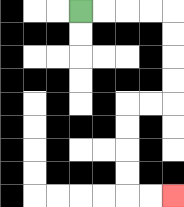{'start': '[3, 0]', 'end': '[7, 8]', 'path_directions': 'R,R,R,R,D,D,D,D,L,L,D,D,D,D,R,R', 'path_coordinates': '[[3, 0], [4, 0], [5, 0], [6, 0], [7, 0], [7, 1], [7, 2], [7, 3], [7, 4], [6, 4], [5, 4], [5, 5], [5, 6], [5, 7], [5, 8], [6, 8], [7, 8]]'}